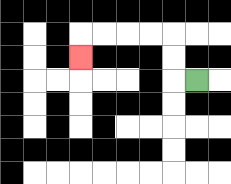{'start': '[8, 3]', 'end': '[3, 2]', 'path_directions': 'L,U,U,L,L,L,L,D', 'path_coordinates': '[[8, 3], [7, 3], [7, 2], [7, 1], [6, 1], [5, 1], [4, 1], [3, 1], [3, 2]]'}